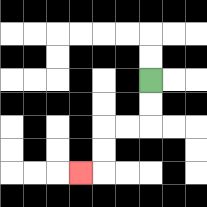{'start': '[6, 3]', 'end': '[3, 7]', 'path_directions': 'D,D,L,L,D,D,L', 'path_coordinates': '[[6, 3], [6, 4], [6, 5], [5, 5], [4, 5], [4, 6], [4, 7], [3, 7]]'}